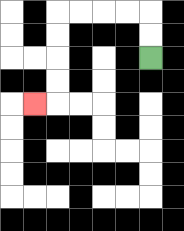{'start': '[6, 2]', 'end': '[1, 4]', 'path_directions': 'U,U,L,L,L,L,D,D,D,D,L', 'path_coordinates': '[[6, 2], [6, 1], [6, 0], [5, 0], [4, 0], [3, 0], [2, 0], [2, 1], [2, 2], [2, 3], [2, 4], [1, 4]]'}